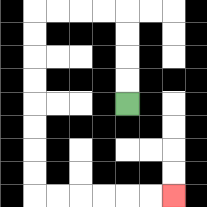{'start': '[5, 4]', 'end': '[7, 8]', 'path_directions': 'U,U,U,U,L,L,L,L,D,D,D,D,D,D,D,D,R,R,R,R,R,R', 'path_coordinates': '[[5, 4], [5, 3], [5, 2], [5, 1], [5, 0], [4, 0], [3, 0], [2, 0], [1, 0], [1, 1], [1, 2], [1, 3], [1, 4], [1, 5], [1, 6], [1, 7], [1, 8], [2, 8], [3, 8], [4, 8], [5, 8], [6, 8], [7, 8]]'}